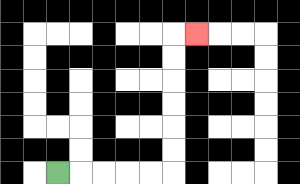{'start': '[2, 7]', 'end': '[8, 1]', 'path_directions': 'R,R,R,R,R,U,U,U,U,U,U,R', 'path_coordinates': '[[2, 7], [3, 7], [4, 7], [5, 7], [6, 7], [7, 7], [7, 6], [7, 5], [7, 4], [7, 3], [7, 2], [7, 1], [8, 1]]'}